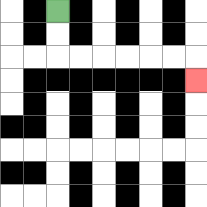{'start': '[2, 0]', 'end': '[8, 3]', 'path_directions': 'D,D,R,R,R,R,R,R,D', 'path_coordinates': '[[2, 0], [2, 1], [2, 2], [3, 2], [4, 2], [5, 2], [6, 2], [7, 2], [8, 2], [8, 3]]'}